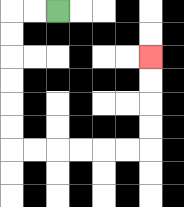{'start': '[2, 0]', 'end': '[6, 2]', 'path_directions': 'L,L,D,D,D,D,D,D,R,R,R,R,R,R,U,U,U,U', 'path_coordinates': '[[2, 0], [1, 0], [0, 0], [0, 1], [0, 2], [0, 3], [0, 4], [0, 5], [0, 6], [1, 6], [2, 6], [3, 6], [4, 6], [5, 6], [6, 6], [6, 5], [6, 4], [6, 3], [6, 2]]'}